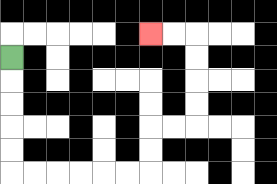{'start': '[0, 2]', 'end': '[6, 1]', 'path_directions': 'D,D,D,D,D,R,R,R,R,R,R,U,U,R,R,U,U,U,U,L,L', 'path_coordinates': '[[0, 2], [0, 3], [0, 4], [0, 5], [0, 6], [0, 7], [1, 7], [2, 7], [3, 7], [4, 7], [5, 7], [6, 7], [6, 6], [6, 5], [7, 5], [8, 5], [8, 4], [8, 3], [8, 2], [8, 1], [7, 1], [6, 1]]'}